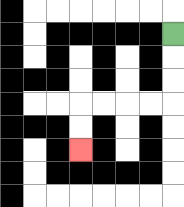{'start': '[7, 1]', 'end': '[3, 6]', 'path_directions': 'D,D,D,L,L,L,L,D,D', 'path_coordinates': '[[7, 1], [7, 2], [7, 3], [7, 4], [6, 4], [5, 4], [4, 4], [3, 4], [3, 5], [3, 6]]'}